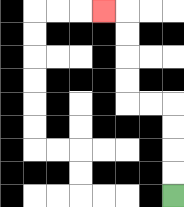{'start': '[7, 8]', 'end': '[4, 0]', 'path_directions': 'U,U,U,U,L,L,U,U,U,U,L', 'path_coordinates': '[[7, 8], [7, 7], [7, 6], [7, 5], [7, 4], [6, 4], [5, 4], [5, 3], [5, 2], [5, 1], [5, 0], [4, 0]]'}